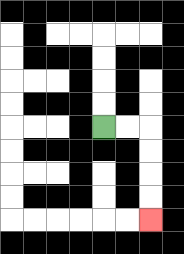{'start': '[4, 5]', 'end': '[6, 9]', 'path_directions': 'R,R,D,D,D,D', 'path_coordinates': '[[4, 5], [5, 5], [6, 5], [6, 6], [6, 7], [6, 8], [6, 9]]'}